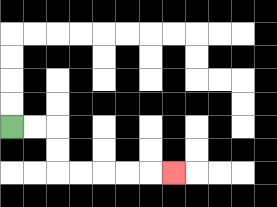{'start': '[0, 5]', 'end': '[7, 7]', 'path_directions': 'R,R,D,D,R,R,R,R,R', 'path_coordinates': '[[0, 5], [1, 5], [2, 5], [2, 6], [2, 7], [3, 7], [4, 7], [5, 7], [6, 7], [7, 7]]'}